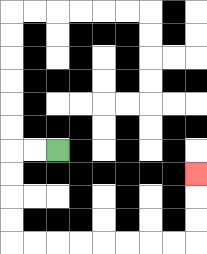{'start': '[2, 6]', 'end': '[8, 7]', 'path_directions': 'L,L,D,D,D,D,R,R,R,R,R,R,R,R,U,U,U', 'path_coordinates': '[[2, 6], [1, 6], [0, 6], [0, 7], [0, 8], [0, 9], [0, 10], [1, 10], [2, 10], [3, 10], [4, 10], [5, 10], [6, 10], [7, 10], [8, 10], [8, 9], [8, 8], [8, 7]]'}